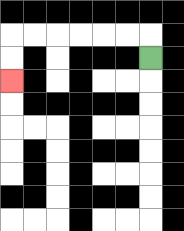{'start': '[6, 2]', 'end': '[0, 3]', 'path_directions': 'U,L,L,L,L,L,L,D,D', 'path_coordinates': '[[6, 2], [6, 1], [5, 1], [4, 1], [3, 1], [2, 1], [1, 1], [0, 1], [0, 2], [0, 3]]'}